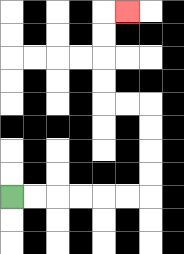{'start': '[0, 8]', 'end': '[5, 0]', 'path_directions': 'R,R,R,R,R,R,U,U,U,U,L,L,U,U,U,U,R', 'path_coordinates': '[[0, 8], [1, 8], [2, 8], [3, 8], [4, 8], [5, 8], [6, 8], [6, 7], [6, 6], [6, 5], [6, 4], [5, 4], [4, 4], [4, 3], [4, 2], [4, 1], [4, 0], [5, 0]]'}